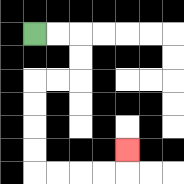{'start': '[1, 1]', 'end': '[5, 6]', 'path_directions': 'R,R,D,D,L,L,D,D,D,D,R,R,R,R,U', 'path_coordinates': '[[1, 1], [2, 1], [3, 1], [3, 2], [3, 3], [2, 3], [1, 3], [1, 4], [1, 5], [1, 6], [1, 7], [2, 7], [3, 7], [4, 7], [5, 7], [5, 6]]'}